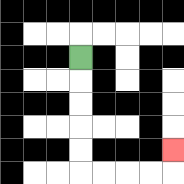{'start': '[3, 2]', 'end': '[7, 6]', 'path_directions': 'D,D,D,D,D,R,R,R,R,U', 'path_coordinates': '[[3, 2], [3, 3], [3, 4], [3, 5], [3, 6], [3, 7], [4, 7], [5, 7], [6, 7], [7, 7], [7, 6]]'}